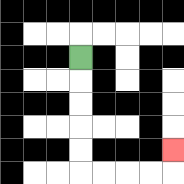{'start': '[3, 2]', 'end': '[7, 6]', 'path_directions': 'D,D,D,D,D,R,R,R,R,U', 'path_coordinates': '[[3, 2], [3, 3], [3, 4], [3, 5], [3, 6], [3, 7], [4, 7], [5, 7], [6, 7], [7, 7], [7, 6]]'}